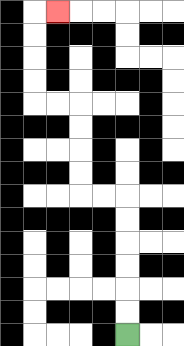{'start': '[5, 14]', 'end': '[2, 0]', 'path_directions': 'U,U,U,U,U,U,L,L,U,U,U,U,L,L,U,U,U,U,R', 'path_coordinates': '[[5, 14], [5, 13], [5, 12], [5, 11], [5, 10], [5, 9], [5, 8], [4, 8], [3, 8], [3, 7], [3, 6], [3, 5], [3, 4], [2, 4], [1, 4], [1, 3], [1, 2], [1, 1], [1, 0], [2, 0]]'}